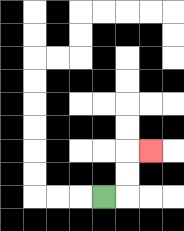{'start': '[4, 8]', 'end': '[6, 6]', 'path_directions': 'R,U,U,R', 'path_coordinates': '[[4, 8], [5, 8], [5, 7], [5, 6], [6, 6]]'}